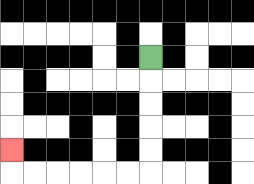{'start': '[6, 2]', 'end': '[0, 6]', 'path_directions': 'D,D,D,D,D,L,L,L,L,L,L,U', 'path_coordinates': '[[6, 2], [6, 3], [6, 4], [6, 5], [6, 6], [6, 7], [5, 7], [4, 7], [3, 7], [2, 7], [1, 7], [0, 7], [0, 6]]'}